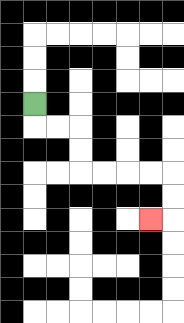{'start': '[1, 4]', 'end': '[6, 9]', 'path_directions': 'D,R,R,D,D,R,R,R,R,D,D,L', 'path_coordinates': '[[1, 4], [1, 5], [2, 5], [3, 5], [3, 6], [3, 7], [4, 7], [5, 7], [6, 7], [7, 7], [7, 8], [7, 9], [6, 9]]'}